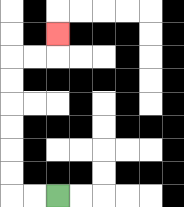{'start': '[2, 8]', 'end': '[2, 1]', 'path_directions': 'L,L,U,U,U,U,U,U,R,R,U', 'path_coordinates': '[[2, 8], [1, 8], [0, 8], [0, 7], [0, 6], [0, 5], [0, 4], [0, 3], [0, 2], [1, 2], [2, 2], [2, 1]]'}